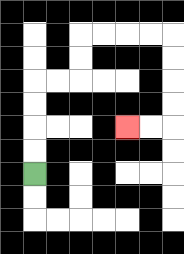{'start': '[1, 7]', 'end': '[5, 5]', 'path_directions': 'U,U,U,U,R,R,U,U,R,R,R,R,D,D,D,D,L,L', 'path_coordinates': '[[1, 7], [1, 6], [1, 5], [1, 4], [1, 3], [2, 3], [3, 3], [3, 2], [3, 1], [4, 1], [5, 1], [6, 1], [7, 1], [7, 2], [7, 3], [7, 4], [7, 5], [6, 5], [5, 5]]'}